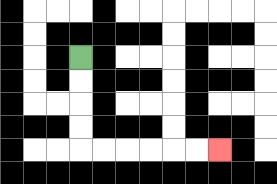{'start': '[3, 2]', 'end': '[9, 6]', 'path_directions': 'D,D,D,D,R,R,R,R,R,R', 'path_coordinates': '[[3, 2], [3, 3], [3, 4], [3, 5], [3, 6], [4, 6], [5, 6], [6, 6], [7, 6], [8, 6], [9, 6]]'}